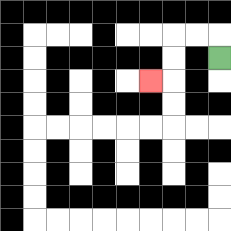{'start': '[9, 2]', 'end': '[6, 3]', 'path_directions': 'U,L,L,D,D,L', 'path_coordinates': '[[9, 2], [9, 1], [8, 1], [7, 1], [7, 2], [7, 3], [6, 3]]'}